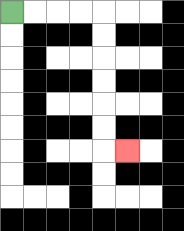{'start': '[0, 0]', 'end': '[5, 6]', 'path_directions': 'R,R,R,R,D,D,D,D,D,D,R', 'path_coordinates': '[[0, 0], [1, 0], [2, 0], [3, 0], [4, 0], [4, 1], [4, 2], [4, 3], [4, 4], [4, 5], [4, 6], [5, 6]]'}